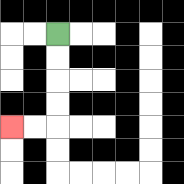{'start': '[2, 1]', 'end': '[0, 5]', 'path_directions': 'D,D,D,D,L,L', 'path_coordinates': '[[2, 1], [2, 2], [2, 3], [2, 4], [2, 5], [1, 5], [0, 5]]'}